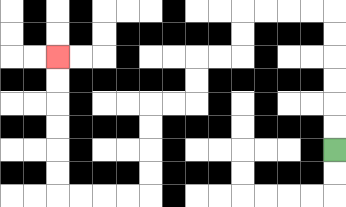{'start': '[14, 6]', 'end': '[2, 2]', 'path_directions': 'U,U,U,U,U,U,L,L,L,L,D,D,L,L,D,D,L,L,D,D,D,D,L,L,L,L,U,U,U,U,U,U', 'path_coordinates': '[[14, 6], [14, 5], [14, 4], [14, 3], [14, 2], [14, 1], [14, 0], [13, 0], [12, 0], [11, 0], [10, 0], [10, 1], [10, 2], [9, 2], [8, 2], [8, 3], [8, 4], [7, 4], [6, 4], [6, 5], [6, 6], [6, 7], [6, 8], [5, 8], [4, 8], [3, 8], [2, 8], [2, 7], [2, 6], [2, 5], [2, 4], [2, 3], [2, 2]]'}